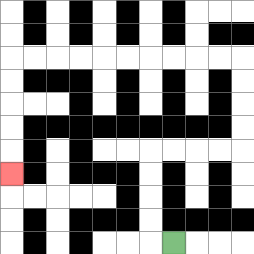{'start': '[7, 10]', 'end': '[0, 7]', 'path_directions': 'L,U,U,U,U,R,R,R,R,U,U,U,U,L,L,L,L,L,L,L,L,L,L,D,D,D,D,D', 'path_coordinates': '[[7, 10], [6, 10], [6, 9], [6, 8], [6, 7], [6, 6], [7, 6], [8, 6], [9, 6], [10, 6], [10, 5], [10, 4], [10, 3], [10, 2], [9, 2], [8, 2], [7, 2], [6, 2], [5, 2], [4, 2], [3, 2], [2, 2], [1, 2], [0, 2], [0, 3], [0, 4], [0, 5], [0, 6], [0, 7]]'}